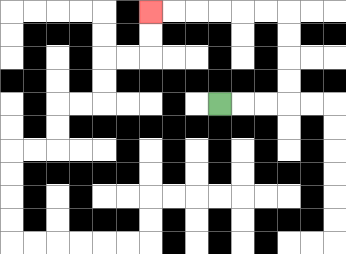{'start': '[9, 4]', 'end': '[6, 0]', 'path_directions': 'R,R,R,U,U,U,U,L,L,L,L,L,L', 'path_coordinates': '[[9, 4], [10, 4], [11, 4], [12, 4], [12, 3], [12, 2], [12, 1], [12, 0], [11, 0], [10, 0], [9, 0], [8, 0], [7, 0], [6, 0]]'}